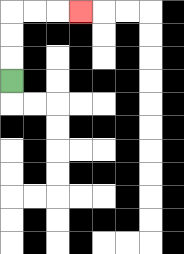{'start': '[0, 3]', 'end': '[3, 0]', 'path_directions': 'U,U,U,R,R,R', 'path_coordinates': '[[0, 3], [0, 2], [0, 1], [0, 0], [1, 0], [2, 0], [3, 0]]'}